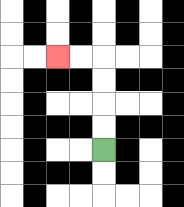{'start': '[4, 6]', 'end': '[2, 2]', 'path_directions': 'U,U,U,U,L,L', 'path_coordinates': '[[4, 6], [4, 5], [4, 4], [4, 3], [4, 2], [3, 2], [2, 2]]'}